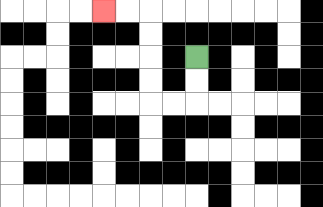{'start': '[8, 2]', 'end': '[4, 0]', 'path_directions': 'D,D,L,L,U,U,U,U,L,L', 'path_coordinates': '[[8, 2], [8, 3], [8, 4], [7, 4], [6, 4], [6, 3], [6, 2], [6, 1], [6, 0], [5, 0], [4, 0]]'}